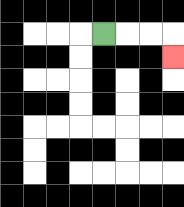{'start': '[4, 1]', 'end': '[7, 2]', 'path_directions': 'R,R,R,D', 'path_coordinates': '[[4, 1], [5, 1], [6, 1], [7, 1], [7, 2]]'}